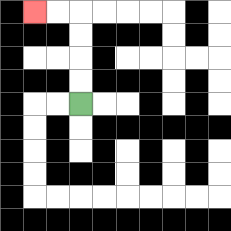{'start': '[3, 4]', 'end': '[1, 0]', 'path_directions': 'U,U,U,U,L,L', 'path_coordinates': '[[3, 4], [3, 3], [3, 2], [3, 1], [3, 0], [2, 0], [1, 0]]'}